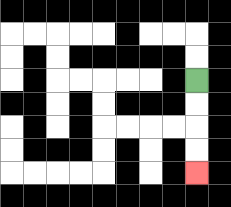{'start': '[8, 3]', 'end': '[8, 7]', 'path_directions': 'D,D,D,D', 'path_coordinates': '[[8, 3], [8, 4], [8, 5], [8, 6], [8, 7]]'}